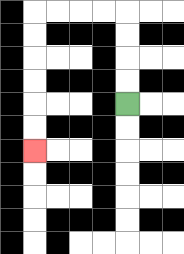{'start': '[5, 4]', 'end': '[1, 6]', 'path_directions': 'U,U,U,U,L,L,L,L,D,D,D,D,D,D', 'path_coordinates': '[[5, 4], [5, 3], [5, 2], [5, 1], [5, 0], [4, 0], [3, 0], [2, 0], [1, 0], [1, 1], [1, 2], [1, 3], [1, 4], [1, 5], [1, 6]]'}